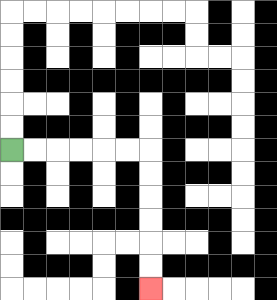{'start': '[0, 6]', 'end': '[6, 12]', 'path_directions': 'R,R,R,R,R,R,D,D,D,D,D,D', 'path_coordinates': '[[0, 6], [1, 6], [2, 6], [3, 6], [4, 6], [5, 6], [6, 6], [6, 7], [6, 8], [6, 9], [6, 10], [6, 11], [6, 12]]'}